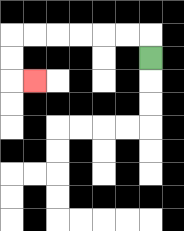{'start': '[6, 2]', 'end': '[1, 3]', 'path_directions': 'U,L,L,L,L,L,L,D,D,R', 'path_coordinates': '[[6, 2], [6, 1], [5, 1], [4, 1], [3, 1], [2, 1], [1, 1], [0, 1], [0, 2], [0, 3], [1, 3]]'}